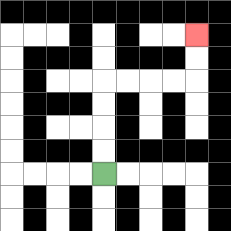{'start': '[4, 7]', 'end': '[8, 1]', 'path_directions': 'U,U,U,U,R,R,R,R,U,U', 'path_coordinates': '[[4, 7], [4, 6], [4, 5], [4, 4], [4, 3], [5, 3], [6, 3], [7, 3], [8, 3], [8, 2], [8, 1]]'}